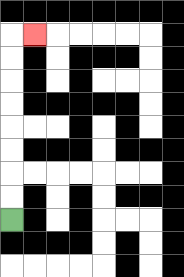{'start': '[0, 9]', 'end': '[1, 1]', 'path_directions': 'U,U,U,U,U,U,U,U,R', 'path_coordinates': '[[0, 9], [0, 8], [0, 7], [0, 6], [0, 5], [0, 4], [0, 3], [0, 2], [0, 1], [1, 1]]'}